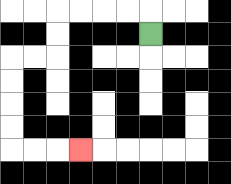{'start': '[6, 1]', 'end': '[3, 6]', 'path_directions': 'U,L,L,L,L,D,D,L,L,D,D,D,D,R,R,R', 'path_coordinates': '[[6, 1], [6, 0], [5, 0], [4, 0], [3, 0], [2, 0], [2, 1], [2, 2], [1, 2], [0, 2], [0, 3], [0, 4], [0, 5], [0, 6], [1, 6], [2, 6], [3, 6]]'}